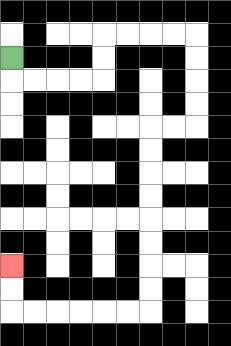{'start': '[0, 2]', 'end': '[0, 11]', 'path_directions': 'D,R,R,R,R,U,U,R,R,R,R,D,D,D,D,L,L,D,D,D,D,D,D,D,D,L,L,L,L,L,L,U,U', 'path_coordinates': '[[0, 2], [0, 3], [1, 3], [2, 3], [3, 3], [4, 3], [4, 2], [4, 1], [5, 1], [6, 1], [7, 1], [8, 1], [8, 2], [8, 3], [8, 4], [8, 5], [7, 5], [6, 5], [6, 6], [6, 7], [6, 8], [6, 9], [6, 10], [6, 11], [6, 12], [6, 13], [5, 13], [4, 13], [3, 13], [2, 13], [1, 13], [0, 13], [0, 12], [0, 11]]'}